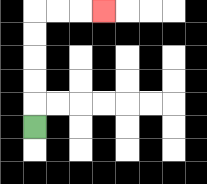{'start': '[1, 5]', 'end': '[4, 0]', 'path_directions': 'U,U,U,U,U,R,R,R', 'path_coordinates': '[[1, 5], [1, 4], [1, 3], [1, 2], [1, 1], [1, 0], [2, 0], [3, 0], [4, 0]]'}